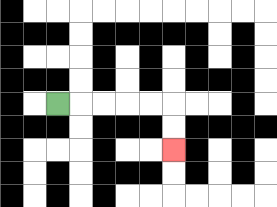{'start': '[2, 4]', 'end': '[7, 6]', 'path_directions': 'R,R,R,R,R,D,D', 'path_coordinates': '[[2, 4], [3, 4], [4, 4], [5, 4], [6, 4], [7, 4], [7, 5], [7, 6]]'}